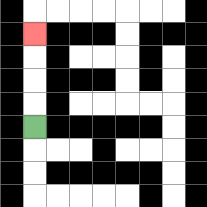{'start': '[1, 5]', 'end': '[1, 1]', 'path_directions': 'U,U,U,U', 'path_coordinates': '[[1, 5], [1, 4], [1, 3], [1, 2], [1, 1]]'}